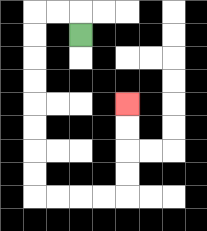{'start': '[3, 1]', 'end': '[5, 4]', 'path_directions': 'U,L,L,D,D,D,D,D,D,D,D,R,R,R,R,U,U,U,U', 'path_coordinates': '[[3, 1], [3, 0], [2, 0], [1, 0], [1, 1], [1, 2], [1, 3], [1, 4], [1, 5], [1, 6], [1, 7], [1, 8], [2, 8], [3, 8], [4, 8], [5, 8], [5, 7], [5, 6], [5, 5], [5, 4]]'}